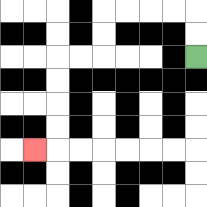{'start': '[8, 2]', 'end': '[1, 6]', 'path_directions': 'U,U,L,L,L,L,D,D,L,L,D,D,D,D,L', 'path_coordinates': '[[8, 2], [8, 1], [8, 0], [7, 0], [6, 0], [5, 0], [4, 0], [4, 1], [4, 2], [3, 2], [2, 2], [2, 3], [2, 4], [2, 5], [2, 6], [1, 6]]'}